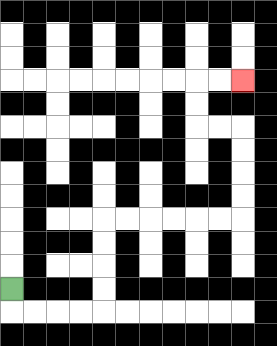{'start': '[0, 12]', 'end': '[10, 3]', 'path_directions': 'D,R,R,R,R,U,U,U,U,R,R,R,R,R,R,U,U,U,U,L,L,U,U,R,R', 'path_coordinates': '[[0, 12], [0, 13], [1, 13], [2, 13], [3, 13], [4, 13], [4, 12], [4, 11], [4, 10], [4, 9], [5, 9], [6, 9], [7, 9], [8, 9], [9, 9], [10, 9], [10, 8], [10, 7], [10, 6], [10, 5], [9, 5], [8, 5], [8, 4], [8, 3], [9, 3], [10, 3]]'}